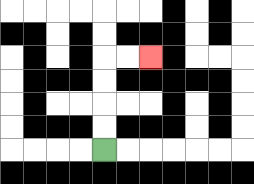{'start': '[4, 6]', 'end': '[6, 2]', 'path_directions': 'U,U,U,U,R,R', 'path_coordinates': '[[4, 6], [4, 5], [4, 4], [4, 3], [4, 2], [5, 2], [6, 2]]'}